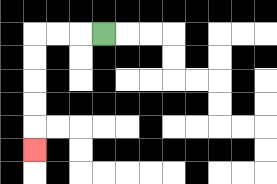{'start': '[4, 1]', 'end': '[1, 6]', 'path_directions': 'L,L,L,D,D,D,D,D', 'path_coordinates': '[[4, 1], [3, 1], [2, 1], [1, 1], [1, 2], [1, 3], [1, 4], [1, 5], [1, 6]]'}